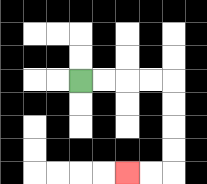{'start': '[3, 3]', 'end': '[5, 7]', 'path_directions': 'R,R,R,R,D,D,D,D,L,L', 'path_coordinates': '[[3, 3], [4, 3], [5, 3], [6, 3], [7, 3], [7, 4], [7, 5], [7, 6], [7, 7], [6, 7], [5, 7]]'}